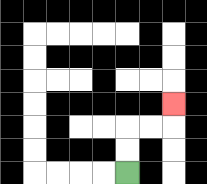{'start': '[5, 7]', 'end': '[7, 4]', 'path_directions': 'U,U,R,R,U', 'path_coordinates': '[[5, 7], [5, 6], [5, 5], [6, 5], [7, 5], [7, 4]]'}